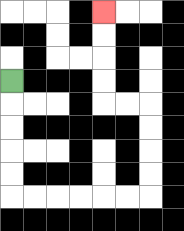{'start': '[0, 3]', 'end': '[4, 0]', 'path_directions': 'D,D,D,D,D,R,R,R,R,R,R,U,U,U,U,L,L,U,U,U,U', 'path_coordinates': '[[0, 3], [0, 4], [0, 5], [0, 6], [0, 7], [0, 8], [1, 8], [2, 8], [3, 8], [4, 8], [5, 8], [6, 8], [6, 7], [6, 6], [6, 5], [6, 4], [5, 4], [4, 4], [4, 3], [4, 2], [4, 1], [4, 0]]'}